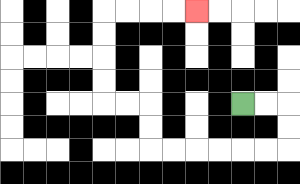{'start': '[10, 4]', 'end': '[8, 0]', 'path_directions': 'R,R,D,D,L,L,L,L,L,L,U,U,L,L,U,U,U,U,R,R,R,R', 'path_coordinates': '[[10, 4], [11, 4], [12, 4], [12, 5], [12, 6], [11, 6], [10, 6], [9, 6], [8, 6], [7, 6], [6, 6], [6, 5], [6, 4], [5, 4], [4, 4], [4, 3], [4, 2], [4, 1], [4, 0], [5, 0], [6, 0], [7, 0], [8, 0]]'}